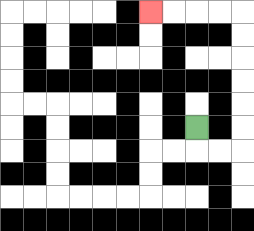{'start': '[8, 5]', 'end': '[6, 0]', 'path_directions': 'D,R,R,U,U,U,U,U,U,L,L,L,L', 'path_coordinates': '[[8, 5], [8, 6], [9, 6], [10, 6], [10, 5], [10, 4], [10, 3], [10, 2], [10, 1], [10, 0], [9, 0], [8, 0], [7, 0], [6, 0]]'}